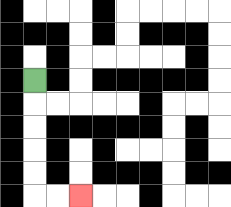{'start': '[1, 3]', 'end': '[3, 8]', 'path_directions': 'D,D,D,D,D,R,R', 'path_coordinates': '[[1, 3], [1, 4], [1, 5], [1, 6], [1, 7], [1, 8], [2, 8], [3, 8]]'}